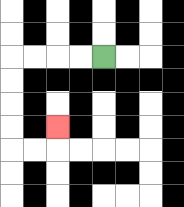{'start': '[4, 2]', 'end': '[2, 5]', 'path_directions': 'L,L,L,L,D,D,D,D,R,R,U', 'path_coordinates': '[[4, 2], [3, 2], [2, 2], [1, 2], [0, 2], [0, 3], [0, 4], [0, 5], [0, 6], [1, 6], [2, 6], [2, 5]]'}